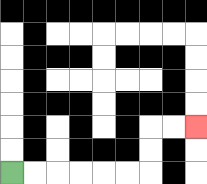{'start': '[0, 7]', 'end': '[8, 5]', 'path_directions': 'R,R,R,R,R,R,U,U,R,R', 'path_coordinates': '[[0, 7], [1, 7], [2, 7], [3, 7], [4, 7], [5, 7], [6, 7], [6, 6], [6, 5], [7, 5], [8, 5]]'}